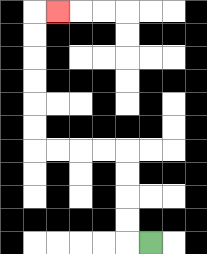{'start': '[6, 10]', 'end': '[2, 0]', 'path_directions': 'L,U,U,U,U,L,L,L,L,U,U,U,U,U,U,R', 'path_coordinates': '[[6, 10], [5, 10], [5, 9], [5, 8], [5, 7], [5, 6], [4, 6], [3, 6], [2, 6], [1, 6], [1, 5], [1, 4], [1, 3], [1, 2], [1, 1], [1, 0], [2, 0]]'}